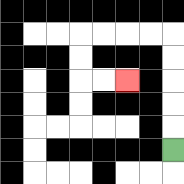{'start': '[7, 6]', 'end': '[5, 3]', 'path_directions': 'U,U,U,U,U,L,L,L,L,D,D,R,R', 'path_coordinates': '[[7, 6], [7, 5], [7, 4], [7, 3], [7, 2], [7, 1], [6, 1], [5, 1], [4, 1], [3, 1], [3, 2], [3, 3], [4, 3], [5, 3]]'}